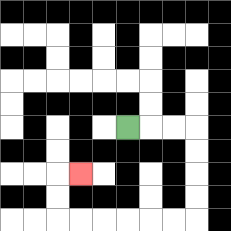{'start': '[5, 5]', 'end': '[3, 7]', 'path_directions': 'R,R,R,D,D,D,D,L,L,L,L,L,L,U,U,R', 'path_coordinates': '[[5, 5], [6, 5], [7, 5], [8, 5], [8, 6], [8, 7], [8, 8], [8, 9], [7, 9], [6, 9], [5, 9], [4, 9], [3, 9], [2, 9], [2, 8], [2, 7], [3, 7]]'}